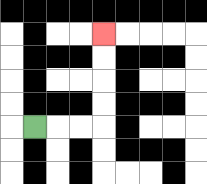{'start': '[1, 5]', 'end': '[4, 1]', 'path_directions': 'R,R,R,U,U,U,U', 'path_coordinates': '[[1, 5], [2, 5], [3, 5], [4, 5], [4, 4], [4, 3], [4, 2], [4, 1]]'}